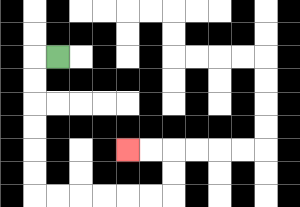{'start': '[2, 2]', 'end': '[5, 6]', 'path_directions': 'L,D,D,D,D,D,D,R,R,R,R,R,R,U,U,L,L', 'path_coordinates': '[[2, 2], [1, 2], [1, 3], [1, 4], [1, 5], [1, 6], [1, 7], [1, 8], [2, 8], [3, 8], [4, 8], [5, 8], [6, 8], [7, 8], [7, 7], [7, 6], [6, 6], [5, 6]]'}